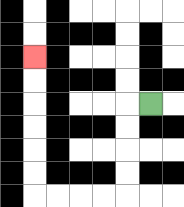{'start': '[6, 4]', 'end': '[1, 2]', 'path_directions': 'L,D,D,D,D,L,L,L,L,U,U,U,U,U,U', 'path_coordinates': '[[6, 4], [5, 4], [5, 5], [5, 6], [5, 7], [5, 8], [4, 8], [3, 8], [2, 8], [1, 8], [1, 7], [1, 6], [1, 5], [1, 4], [1, 3], [1, 2]]'}